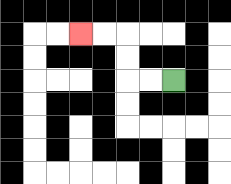{'start': '[7, 3]', 'end': '[3, 1]', 'path_directions': 'L,L,U,U,L,L', 'path_coordinates': '[[7, 3], [6, 3], [5, 3], [5, 2], [5, 1], [4, 1], [3, 1]]'}